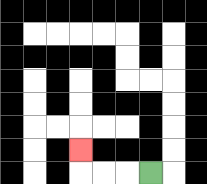{'start': '[6, 7]', 'end': '[3, 6]', 'path_directions': 'L,L,L,U', 'path_coordinates': '[[6, 7], [5, 7], [4, 7], [3, 7], [3, 6]]'}